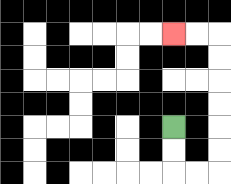{'start': '[7, 5]', 'end': '[7, 1]', 'path_directions': 'D,D,R,R,U,U,U,U,U,U,L,L', 'path_coordinates': '[[7, 5], [7, 6], [7, 7], [8, 7], [9, 7], [9, 6], [9, 5], [9, 4], [9, 3], [9, 2], [9, 1], [8, 1], [7, 1]]'}